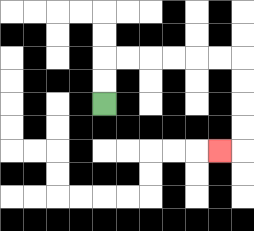{'start': '[4, 4]', 'end': '[9, 6]', 'path_directions': 'U,U,R,R,R,R,R,R,D,D,D,D,L', 'path_coordinates': '[[4, 4], [4, 3], [4, 2], [5, 2], [6, 2], [7, 2], [8, 2], [9, 2], [10, 2], [10, 3], [10, 4], [10, 5], [10, 6], [9, 6]]'}